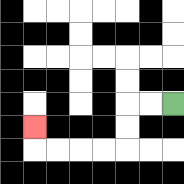{'start': '[7, 4]', 'end': '[1, 5]', 'path_directions': 'L,L,D,D,L,L,L,L,U', 'path_coordinates': '[[7, 4], [6, 4], [5, 4], [5, 5], [5, 6], [4, 6], [3, 6], [2, 6], [1, 6], [1, 5]]'}